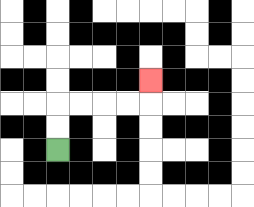{'start': '[2, 6]', 'end': '[6, 3]', 'path_directions': 'U,U,R,R,R,R,U', 'path_coordinates': '[[2, 6], [2, 5], [2, 4], [3, 4], [4, 4], [5, 4], [6, 4], [6, 3]]'}